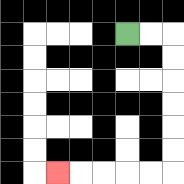{'start': '[5, 1]', 'end': '[2, 7]', 'path_directions': 'R,R,D,D,D,D,D,D,L,L,L,L,L', 'path_coordinates': '[[5, 1], [6, 1], [7, 1], [7, 2], [7, 3], [7, 4], [7, 5], [7, 6], [7, 7], [6, 7], [5, 7], [4, 7], [3, 7], [2, 7]]'}